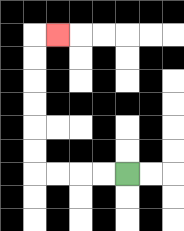{'start': '[5, 7]', 'end': '[2, 1]', 'path_directions': 'L,L,L,L,U,U,U,U,U,U,R', 'path_coordinates': '[[5, 7], [4, 7], [3, 7], [2, 7], [1, 7], [1, 6], [1, 5], [1, 4], [1, 3], [1, 2], [1, 1], [2, 1]]'}